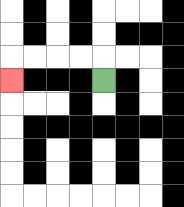{'start': '[4, 3]', 'end': '[0, 3]', 'path_directions': 'U,L,L,L,L,D', 'path_coordinates': '[[4, 3], [4, 2], [3, 2], [2, 2], [1, 2], [0, 2], [0, 3]]'}